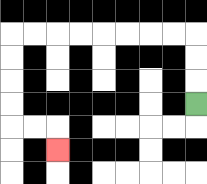{'start': '[8, 4]', 'end': '[2, 6]', 'path_directions': 'U,U,U,L,L,L,L,L,L,L,L,D,D,D,D,R,R,D', 'path_coordinates': '[[8, 4], [8, 3], [8, 2], [8, 1], [7, 1], [6, 1], [5, 1], [4, 1], [3, 1], [2, 1], [1, 1], [0, 1], [0, 2], [0, 3], [0, 4], [0, 5], [1, 5], [2, 5], [2, 6]]'}